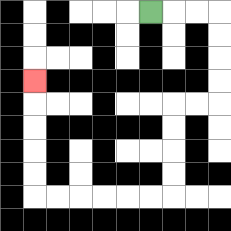{'start': '[6, 0]', 'end': '[1, 3]', 'path_directions': 'R,R,R,D,D,D,D,L,L,D,D,D,D,L,L,L,L,L,L,U,U,U,U,U', 'path_coordinates': '[[6, 0], [7, 0], [8, 0], [9, 0], [9, 1], [9, 2], [9, 3], [9, 4], [8, 4], [7, 4], [7, 5], [7, 6], [7, 7], [7, 8], [6, 8], [5, 8], [4, 8], [3, 8], [2, 8], [1, 8], [1, 7], [1, 6], [1, 5], [1, 4], [1, 3]]'}